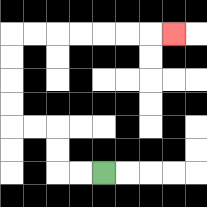{'start': '[4, 7]', 'end': '[7, 1]', 'path_directions': 'L,L,U,U,L,L,U,U,U,U,R,R,R,R,R,R,R', 'path_coordinates': '[[4, 7], [3, 7], [2, 7], [2, 6], [2, 5], [1, 5], [0, 5], [0, 4], [0, 3], [0, 2], [0, 1], [1, 1], [2, 1], [3, 1], [4, 1], [5, 1], [6, 1], [7, 1]]'}